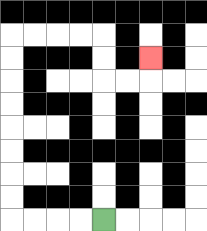{'start': '[4, 9]', 'end': '[6, 2]', 'path_directions': 'L,L,L,L,U,U,U,U,U,U,U,U,R,R,R,R,D,D,R,R,U', 'path_coordinates': '[[4, 9], [3, 9], [2, 9], [1, 9], [0, 9], [0, 8], [0, 7], [0, 6], [0, 5], [0, 4], [0, 3], [0, 2], [0, 1], [1, 1], [2, 1], [3, 1], [4, 1], [4, 2], [4, 3], [5, 3], [6, 3], [6, 2]]'}